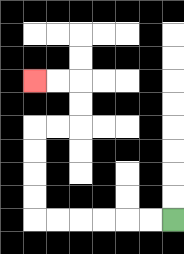{'start': '[7, 9]', 'end': '[1, 3]', 'path_directions': 'L,L,L,L,L,L,U,U,U,U,R,R,U,U,L,L', 'path_coordinates': '[[7, 9], [6, 9], [5, 9], [4, 9], [3, 9], [2, 9], [1, 9], [1, 8], [1, 7], [1, 6], [1, 5], [2, 5], [3, 5], [3, 4], [3, 3], [2, 3], [1, 3]]'}